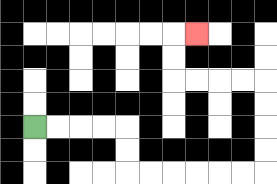{'start': '[1, 5]', 'end': '[8, 1]', 'path_directions': 'R,R,R,R,D,D,R,R,R,R,R,R,U,U,U,U,L,L,L,L,U,U,R', 'path_coordinates': '[[1, 5], [2, 5], [3, 5], [4, 5], [5, 5], [5, 6], [5, 7], [6, 7], [7, 7], [8, 7], [9, 7], [10, 7], [11, 7], [11, 6], [11, 5], [11, 4], [11, 3], [10, 3], [9, 3], [8, 3], [7, 3], [7, 2], [7, 1], [8, 1]]'}